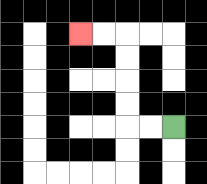{'start': '[7, 5]', 'end': '[3, 1]', 'path_directions': 'L,L,U,U,U,U,L,L', 'path_coordinates': '[[7, 5], [6, 5], [5, 5], [5, 4], [5, 3], [5, 2], [5, 1], [4, 1], [3, 1]]'}